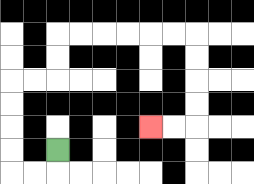{'start': '[2, 6]', 'end': '[6, 5]', 'path_directions': 'D,L,L,U,U,U,U,R,R,U,U,R,R,R,R,R,R,D,D,D,D,L,L', 'path_coordinates': '[[2, 6], [2, 7], [1, 7], [0, 7], [0, 6], [0, 5], [0, 4], [0, 3], [1, 3], [2, 3], [2, 2], [2, 1], [3, 1], [4, 1], [5, 1], [6, 1], [7, 1], [8, 1], [8, 2], [8, 3], [8, 4], [8, 5], [7, 5], [6, 5]]'}